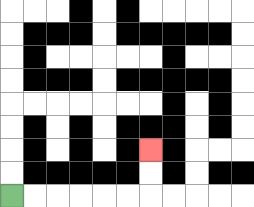{'start': '[0, 8]', 'end': '[6, 6]', 'path_directions': 'R,R,R,R,R,R,U,U', 'path_coordinates': '[[0, 8], [1, 8], [2, 8], [3, 8], [4, 8], [5, 8], [6, 8], [6, 7], [6, 6]]'}